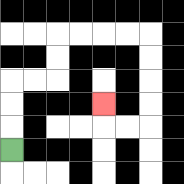{'start': '[0, 6]', 'end': '[4, 4]', 'path_directions': 'U,U,U,R,R,U,U,R,R,R,R,D,D,D,D,L,L,U', 'path_coordinates': '[[0, 6], [0, 5], [0, 4], [0, 3], [1, 3], [2, 3], [2, 2], [2, 1], [3, 1], [4, 1], [5, 1], [6, 1], [6, 2], [6, 3], [6, 4], [6, 5], [5, 5], [4, 5], [4, 4]]'}